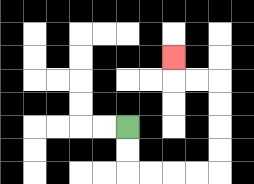{'start': '[5, 5]', 'end': '[7, 2]', 'path_directions': 'D,D,R,R,R,R,U,U,U,U,L,L,U', 'path_coordinates': '[[5, 5], [5, 6], [5, 7], [6, 7], [7, 7], [8, 7], [9, 7], [9, 6], [9, 5], [9, 4], [9, 3], [8, 3], [7, 3], [7, 2]]'}